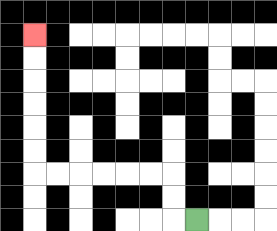{'start': '[8, 9]', 'end': '[1, 1]', 'path_directions': 'L,U,U,L,L,L,L,L,L,U,U,U,U,U,U', 'path_coordinates': '[[8, 9], [7, 9], [7, 8], [7, 7], [6, 7], [5, 7], [4, 7], [3, 7], [2, 7], [1, 7], [1, 6], [1, 5], [1, 4], [1, 3], [1, 2], [1, 1]]'}